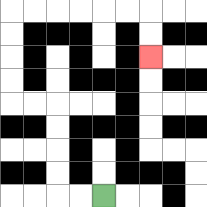{'start': '[4, 8]', 'end': '[6, 2]', 'path_directions': 'L,L,U,U,U,U,L,L,U,U,U,U,R,R,R,R,R,R,D,D', 'path_coordinates': '[[4, 8], [3, 8], [2, 8], [2, 7], [2, 6], [2, 5], [2, 4], [1, 4], [0, 4], [0, 3], [0, 2], [0, 1], [0, 0], [1, 0], [2, 0], [3, 0], [4, 0], [5, 0], [6, 0], [6, 1], [6, 2]]'}